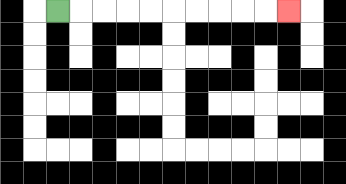{'start': '[2, 0]', 'end': '[12, 0]', 'path_directions': 'R,R,R,R,R,R,R,R,R,R', 'path_coordinates': '[[2, 0], [3, 0], [4, 0], [5, 0], [6, 0], [7, 0], [8, 0], [9, 0], [10, 0], [11, 0], [12, 0]]'}